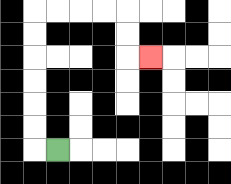{'start': '[2, 6]', 'end': '[6, 2]', 'path_directions': 'L,U,U,U,U,U,U,R,R,R,R,D,D,R', 'path_coordinates': '[[2, 6], [1, 6], [1, 5], [1, 4], [1, 3], [1, 2], [1, 1], [1, 0], [2, 0], [3, 0], [4, 0], [5, 0], [5, 1], [5, 2], [6, 2]]'}